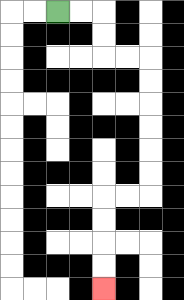{'start': '[2, 0]', 'end': '[4, 12]', 'path_directions': 'R,R,D,D,R,R,D,D,D,D,D,D,L,L,D,D,D,D', 'path_coordinates': '[[2, 0], [3, 0], [4, 0], [4, 1], [4, 2], [5, 2], [6, 2], [6, 3], [6, 4], [6, 5], [6, 6], [6, 7], [6, 8], [5, 8], [4, 8], [4, 9], [4, 10], [4, 11], [4, 12]]'}